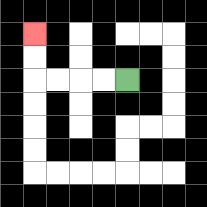{'start': '[5, 3]', 'end': '[1, 1]', 'path_directions': 'L,L,L,L,U,U', 'path_coordinates': '[[5, 3], [4, 3], [3, 3], [2, 3], [1, 3], [1, 2], [1, 1]]'}